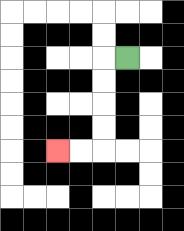{'start': '[5, 2]', 'end': '[2, 6]', 'path_directions': 'L,D,D,D,D,L,L', 'path_coordinates': '[[5, 2], [4, 2], [4, 3], [4, 4], [4, 5], [4, 6], [3, 6], [2, 6]]'}